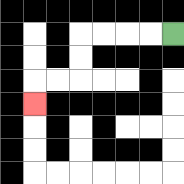{'start': '[7, 1]', 'end': '[1, 4]', 'path_directions': 'L,L,L,L,D,D,L,L,D', 'path_coordinates': '[[7, 1], [6, 1], [5, 1], [4, 1], [3, 1], [3, 2], [3, 3], [2, 3], [1, 3], [1, 4]]'}